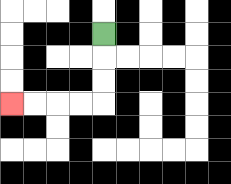{'start': '[4, 1]', 'end': '[0, 4]', 'path_directions': 'D,D,D,L,L,L,L', 'path_coordinates': '[[4, 1], [4, 2], [4, 3], [4, 4], [3, 4], [2, 4], [1, 4], [0, 4]]'}